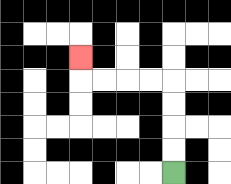{'start': '[7, 7]', 'end': '[3, 2]', 'path_directions': 'U,U,U,U,L,L,L,L,U', 'path_coordinates': '[[7, 7], [7, 6], [7, 5], [7, 4], [7, 3], [6, 3], [5, 3], [4, 3], [3, 3], [3, 2]]'}